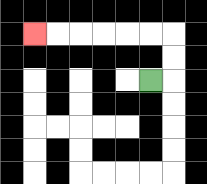{'start': '[6, 3]', 'end': '[1, 1]', 'path_directions': 'R,U,U,L,L,L,L,L,L', 'path_coordinates': '[[6, 3], [7, 3], [7, 2], [7, 1], [6, 1], [5, 1], [4, 1], [3, 1], [2, 1], [1, 1]]'}